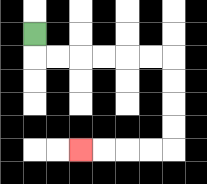{'start': '[1, 1]', 'end': '[3, 6]', 'path_directions': 'D,R,R,R,R,R,R,D,D,D,D,L,L,L,L', 'path_coordinates': '[[1, 1], [1, 2], [2, 2], [3, 2], [4, 2], [5, 2], [6, 2], [7, 2], [7, 3], [7, 4], [7, 5], [7, 6], [6, 6], [5, 6], [4, 6], [3, 6]]'}